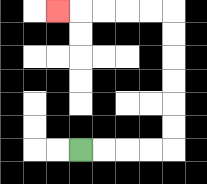{'start': '[3, 6]', 'end': '[2, 0]', 'path_directions': 'R,R,R,R,U,U,U,U,U,U,L,L,L,L,L', 'path_coordinates': '[[3, 6], [4, 6], [5, 6], [6, 6], [7, 6], [7, 5], [7, 4], [7, 3], [7, 2], [7, 1], [7, 0], [6, 0], [5, 0], [4, 0], [3, 0], [2, 0]]'}